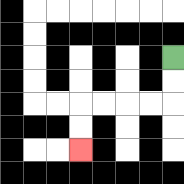{'start': '[7, 2]', 'end': '[3, 6]', 'path_directions': 'D,D,L,L,L,L,D,D', 'path_coordinates': '[[7, 2], [7, 3], [7, 4], [6, 4], [5, 4], [4, 4], [3, 4], [3, 5], [3, 6]]'}